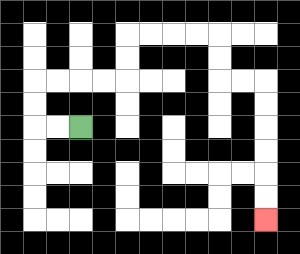{'start': '[3, 5]', 'end': '[11, 9]', 'path_directions': 'L,L,U,U,R,R,R,R,U,U,R,R,R,R,D,D,R,R,D,D,D,D,D,D', 'path_coordinates': '[[3, 5], [2, 5], [1, 5], [1, 4], [1, 3], [2, 3], [3, 3], [4, 3], [5, 3], [5, 2], [5, 1], [6, 1], [7, 1], [8, 1], [9, 1], [9, 2], [9, 3], [10, 3], [11, 3], [11, 4], [11, 5], [11, 6], [11, 7], [11, 8], [11, 9]]'}